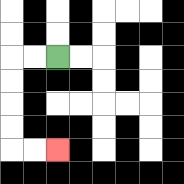{'start': '[2, 2]', 'end': '[2, 6]', 'path_directions': 'L,L,D,D,D,D,R,R', 'path_coordinates': '[[2, 2], [1, 2], [0, 2], [0, 3], [0, 4], [0, 5], [0, 6], [1, 6], [2, 6]]'}